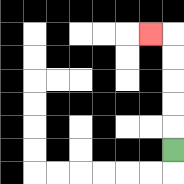{'start': '[7, 6]', 'end': '[6, 1]', 'path_directions': 'U,U,U,U,U,L', 'path_coordinates': '[[7, 6], [7, 5], [7, 4], [7, 3], [7, 2], [7, 1], [6, 1]]'}